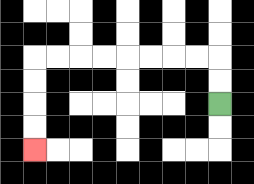{'start': '[9, 4]', 'end': '[1, 6]', 'path_directions': 'U,U,L,L,L,L,L,L,L,L,D,D,D,D', 'path_coordinates': '[[9, 4], [9, 3], [9, 2], [8, 2], [7, 2], [6, 2], [5, 2], [4, 2], [3, 2], [2, 2], [1, 2], [1, 3], [1, 4], [1, 5], [1, 6]]'}